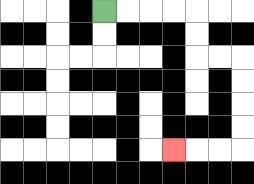{'start': '[4, 0]', 'end': '[7, 6]', 'path_directions': 'R,R,R,R,D,D,R,R,D,D,D,D,L,L,L', 'path_coordinates': '[[4, 0], [5, 0], [6, 0], [7, 0], [8, 0], [8, 1], [8, 2], [9, 2], [10, 2], [10, 3], [10, 4], [10, 5], [10, 6], [9, 6], [8, 6], [7, 6]]'}